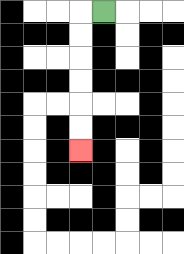{'start': '[4, 0]', 'end': '[3, 6]', 'path_directions': 'L,D,D,D,D,D,D', 'path_coordinates': '[[4, 0], [3, 0], [3, 1], [3, 2], [3, 3], [3, 4], [3, 5], [3, 6]]'}